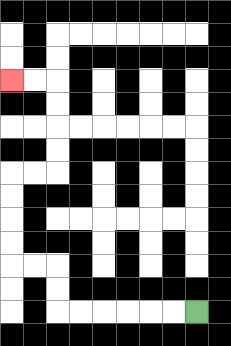{'start': '[8, 13]', 'end': '[0, 3]', 'path_directions': 'L,L,L,L,L,L,U,U,L,L,U,U,U,U,R,R,U,U,U,U,L,L', 'path_coordinates': '[[8, 13], [7, 13], [6, 13], [5, 13], [4, 13], [3, 13], [2, 13], [2, 12], [2, 11], [1, 11], [0, 11], [0, 10], [0, 9], [0, 8], [0, 7], [1, 7], [2, 7], [2, 6], [2, 5], [2, 4], [2, 3], [1, 3], [0, 3]]'}